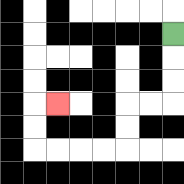{'start': '[7, 1]', 'end': '[2, 4]', 'path_directions': 'D,D,D,L,L,D,D,L,L,L,L,U,U,R', 'path_coordinates': '[[7, 1], [7, 2], [7, 3], [7, 4], [6, 4], [5, 4], [5, 5], [5, 6], [4, 6], [3, 6], [2, 6], [1, 6], [1, 5], [1, 4], [2, 4]]'}